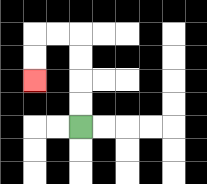{'start': '[3, 5]', 'end': '[1, 3]', 'path_directions': 'U,U,U,U,L,L,D,D', 'path_coordinates': '[[3, 5], [3, 4], [3, 3], [3, 2], [3, 1], [2, 1], [1, 1], [1, 2], [1, 3]]'}